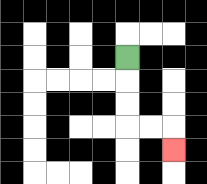{'start': '[5, 2]', 'end': '[7, 6]', 'path_directions': 'D,D,D,R,R,D', 'path_coordinates': '[[5, 2], [5, 3], [5, 4], [5, 5], [6, 5], [7, 5], [7, 6]]'}